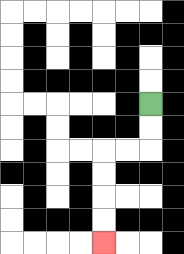{'start': '[6, 4]', 'end': '[4, 10]', 'path_directions': 'D,D,L,L,D,D,D,D', 'path_coordinates': '[[6, 4], [6, 5], [6, 6], [5, 6], [4, 6], [4, 7], [4, 8], [4, 9], [4, 10]]'}